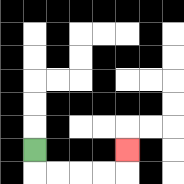{'start': '[1, 6]', 'end': '[5, 6]', 'path_directions': 'D,R,R,R,R,U', 'path_coordinates': '[[1, 6], [1, 7], [2, 7], [3, 7], [4, 7], [5, 7], [5, 6]]'}